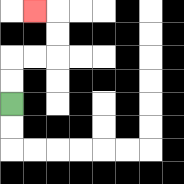{'start': '[0, 4]', 'end': '[1, 0]', 'path_directions': 'U,U,R,R,U,U,L', 'path_coordinates': '[[0, 4], [0, 3], [0, 2], [1, 2], [2, 2], [2, 1], [2, 0], [1, 0]]'}